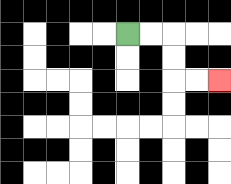{'start': '[5, 1]', 'end': '[9, 3]', 'path_directions': 'R,R,D,D,R,R', 'path_coordinates': '[[5, 1], [6, 1], [7, 1], [7, 2], [7, 3], [8, 3], [9, 3]]'}